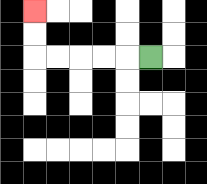{'start': '[6, 2]', 'end': '[1, 0]', 'path_directions': 'L,L,L,L,L,U,U', 'path_coordinates': '[[6, 2], [5, 2], [4, 2], [3, 2], [2, 2], [1, 2], [1, 1], [1, 0]]'}